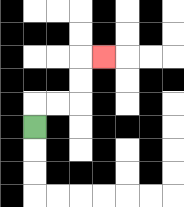{'start': '[1, 5]', 'end': '[4, 2]', 'path_directions': 'U,R,R,U,U,R', 'path_coordinates': '[[1, 5], [1, 4], [2, 4], [3, 4], [3, 3], [3, 2], [4, 2]]'}